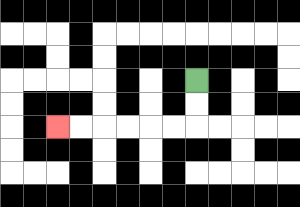{'start': '[8, 3]', 'end': '[2, 5]', 'path_directions': 'D,D,L,L,L,L,L,L', 'path_coordinates': '[[8, 3], [8, 4], [8, 5], [7, 5], [6, 5], [5, 5], [4, 5], [3, 5], [2, 5]]'}